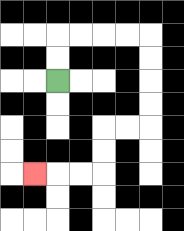{'start': '[2, 3]', 'end': '[1, 7]', 'path_directions': 'U,U,R,R,R,R,D,D,D,D,L,L,D,D,L,L,L', 'path_coordinates': '[[2, 3], [2, 2], [2, 1], [3, 1], [4, 1], [5, 1], [6, 1], [6, 2], [6, 3], [6, 4], [6, 5], [5, 5], [4, 5], [4, 6], [4, 7], [3, 7], [2, 7], [1, 7]]'}